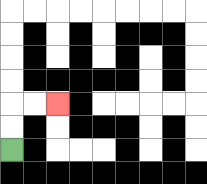{'start': '[0, 6]', 'end': '[2, 4]', 'path_directions': 'U,U,R,R', 'path_coordinates': '[[0, 6], [0, 5], [0, 4], [1, 4], [2, 4]]'}